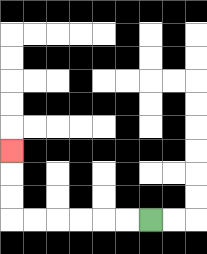{'start': '[6, 9]', 'end': '[0, 6]', 'path_directions': 'L,L,L,L,L,L,U,U,U', 'path_coordinates': '[[6, 9], [5, 9], [4, 9], [3, 9], [2, 9], [1, 9], [0, 9], [0, 8], [0, 7], [0, 6]]'}